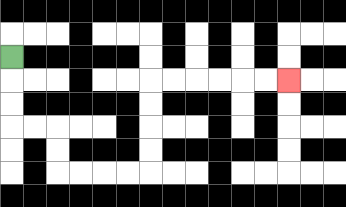{'start': '[0, 2]', 'end': '[12, 3]', 'path_directions': 'D,D,D,R,R,D,D,R,R,R,R,U,U,U,U,R,R,R,R,R,R', 'path_coordinates': '[[0, 2], [0, 3], [0, 4], [0, 5], [1, 5], [2, 5], [2, 6], [2, 7], [3, 7], [4, 7], [5, 7], [6, 7], [6, 6], [6, 5], [6, 4], [6, 3], [7, 3], [8, 3], [9, 3], [10, 3], [11, 3], [12, 3]]'}